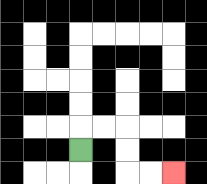{'start': '[3, 6]', 'end': '[7, 7]', 'path_directions': 'U,R,R,D,D,R,R', 'path_coordinates': '[[3, 6], [3, 5], [4, 5], [5, 5], [5, 6], [5, 7], [6, 7], [7, 7]]'}